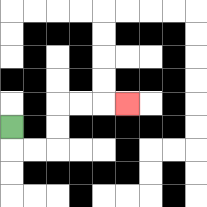{'start': '[0, 5]', 'end': '[5, 4]', 'path_directions': 'D,R,R,U,U,R,R,R', 'path_coordinates': '[[0, 5], [0, 6], [1, 6], [2, 6], [2, 5], [2, 4], [3, 4], [4, 4], [5, 4]]'}